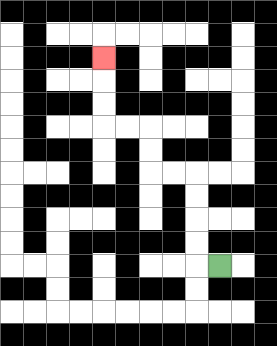{'start': '[9, 11]', 'end': '[4, 2]', 'path_directions': 'L,U,U,U,U,L,L,U,U,L,L,U,U,U', 'path_coordinates': '[[9, 11], [8, 11], [8, 10], [8, 9], [8, 8], [8, 7], [7, 7], [6, 7], [6, 6], [6, 5], [5, 5], [4, 5], [4, 4], [4, 3], [4, 2]]'}